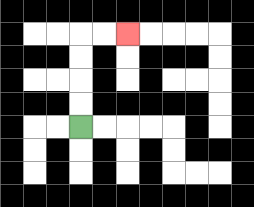{'start': '[3, 5]', 'end': '[5, 1]', 'path_directions': 'U,U,U,U,R,R', 'path_coordinates': '[[3, 5], [3, 4], [3, 3], [3, 2], [3, 1], [4, 1], [5, 1]]'}